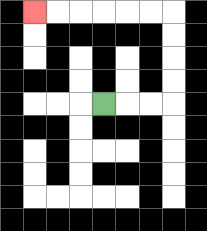{'start': '[4, 4]', 'end': '[1, 0]', 'path_directions': 'R,R,R,U,U,U,U,L,L,L,L,L,L', 'path_coordinates': '[[4, 4], [5, 4], [6, 4], [7, 4], [7, 3], [7, 2], [7, 1], [7, 0], [6, 0], [5, 0], [4, 0], [3, 0], [2, 0], [1, 0]]'}